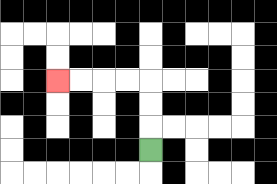{'start': '[6, 6]', 'end': '[2, 3]', 'path_directions': 'U,U,U,L,L,L,L', 'path_coordinates': '[[6, 6], [6, 5], [6, 4], [6, 3], [5, 3], [4, 3], [3, 3], [2, 3]]'}